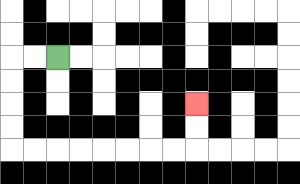{'start': '[2, 2]', 'end': '[8, 4]', 'path_directions': 'L,L,D,D,D,D,R,R,R,R,R,R,R,R,U,U', 'path_coordinates': '[[2, 2], [1, 2], [0, 2], [0, 3], [0, 4], [0, 5], [0, 6], [1, 6], [2, 6], [3, 6], [4, 6], [5, 6], [6, 6], [7, 6], [8, 6], [8, 5], [8, 4]]'}